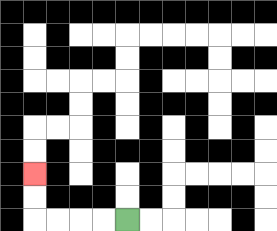{'start': '[5, 9]', 'end': '[1, 7]', 'path_directions': 'L,L,L,L,U,U', 'path_coordinates': '[[5, 9], [4, 9], [3, 9], [2, 9], [1, 9], [1, 8], [1, 7]]'}